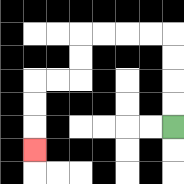{'start': '[7, 5]', 'end': '[1, 6]', 'path_directions': 'U,U,U,U,L,L,L,L,D,D,L,L,D,D,D', 'path_coordinates': '[[7, 5], [7, 4], [7, 3], [7, 2], [7, 1], [6, 1], [5, 1], [4, 1], [3, 1], [3, 2], [3, 3], [2, 3], [1, 3], [1, 4], [1, 5], [1, 6]]'}